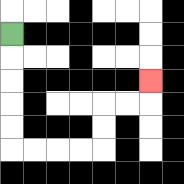{'start': '[0, 1]', 'end': '[6, 3]', 'path_directions': 'D,D,D,D,D,R,R,R,R,U,U,R,R,U', 'path_coordinates': '[[0, 1], [0, 2], [0, 3], [0, 4], [0, 5], [0, 6], [1, 6], [2, 6], [3, 6], [4, 6], [4, 5], [4, 4], [5, 4], [6, 4], [6, 3]]'}